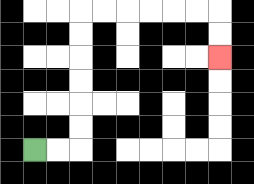{'start': '[1, 6]', 'end': '[9, 2]', 'path_directions': 'R,R,U,U,U,U,U,U,R,R,R,R,R,R,D,D', 'path_coordinates': '[[1, 6], [2, 6], [3, 6], [3, 5], [3, 4], [3, 3], [3, 2], [3, 1], [3, 0], [4, 0], [5, 0], [6, 0], [7, 0], [8, 0], [9, 0], [9, 1], [9, 2]]'}